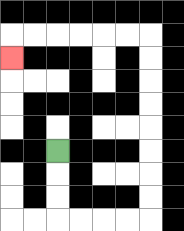{'start': '[2, 6]', 'end': '[0, 2]', 'path_directions': 'D,D,D,R,R,R,R,U,U,U,U,U,U,U,U,L,L,L,L,L,L,D', 'path_coordinates': '[[2, 6], [2, 7], [2, 8], [2, 9], [3, 9], [4, 9], [5, 9], [6, 9], [6, 8], [6, 7], [6, 6], [6, 5], [6, 4], [6, 3], [6, 2], [6, 1], [5, 1], [4, 1], [3, 1], [2, 1], [1, 1], [0, 1], [0, 2]]'}